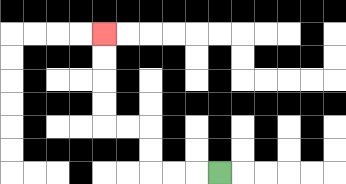{'start': '[9, 7]', 'end': '[4, 1]', 'path_directions': 'L,L,L,U,U,L,L,U,U,U,U', 'path_coordinates': '[[9, 7], [8, 7], [7, 7], [6, 7], [6, 6], [6, 5], [5, 5], [4, 5], [4, 4], [4, 3], [4, 2], [4, 1]]'}